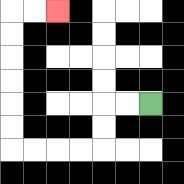{'start': '[6, 4]', 'end': '[2, 0]', 'path_directions': 'L,L,D,D,L,L,L,L,U,U,U,U,U,U,R,R', 'path_coordinates': '[[6, 4], [5, 4], [4, 4], [4, 5], [4, 6], [3, 6], [2, 6], [1, 6], [0, 6], [0, 5], [0, 4], [0, 3], [0, 2], [0, 1], [0, 0], [1, 0], [2, 0]]'}